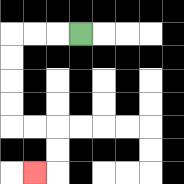{'start': '[3, 1]', 'end': '[1, 7]', 'path_directions': 'L,L,L,D,D,D,D,R,R,D,D,L', 'path_coordinates': '[[3, 1], [2, 1], [1, 1], [0, 1], [0, 2], [0, 3], [0, 4], [0, 5], [1, 5], [2, 5], [2, 6], [2, 7], [1, 7]]'}